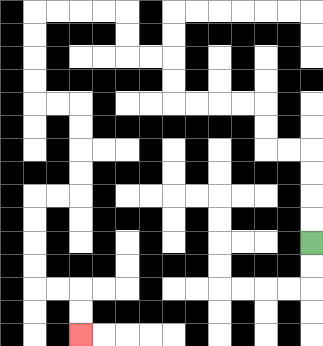{'start': '[13, 10]', 'end': '[3, 14]', 'path_directions': 'U,U,U,U,L,L,U,U,L,L,L,L,U,U,L,L,U,U,L,L,L,L,D,D,D,D,R,R,D,D,D,D,L,L,D,D,D,D,R,R,D,D', 'path_coordinates': '[[13, 10], [13, 9], [13, 8], [13, 7], [13, 6], [12, 6], [11, 6], [11, 5], [11, 4], [10, 4], [9, 4], [8, 4], [7, 4], [7, 3], [7, 2], [6, 2], [5, 2], [5, 1], [5, 0], [4, 0], [3, 0], [2, 0], [1, 0], [1, 1], [1, 2], [1, 3], [1, 4], [2, 4], [3, 4], [3, 5], [3, 6], [3, 7], [3, 8], [2, 8], [1, 8], [1, 9], [1, 10], [1, 11], [1, 12], [2, 12], [3, 12], [3, 13], [3, 14]]'}